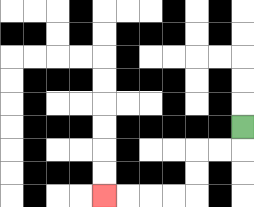{'start': '[10, 5]', 'end': '[4, 8]', 'path_directions': 'D,L,L,D,D,L,L,L,L', 'path_coordinates': '[[10, 5], [10, 6], [9, 6], [8, 6], [8, 7], [8, 8], [7, 8], [6, 8], [5, 8], [4, 8]]'}